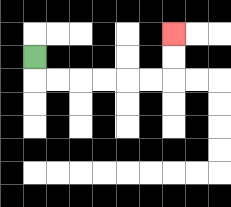{'start': '[1, 2]', 'end': '[7, 1]', 'path_directions': 'D,R,R,R,R,R,R,U,U', 'path_coordinates': '[[1, 2], [1, 3], [2, 3], [3, 3], [4, 3], [5, 3], [6, 3], [7, 3], [7, 2], [7, 1]]'}